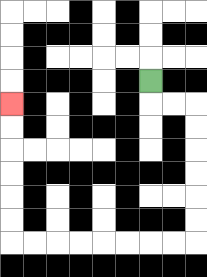{'start': '[6, 3]', 'end': '[0, 4]', 'path_directions': 'D,R,R,D,D,D,D,D,D,L,L,L,L,L,L,L,L,U,U,U,U,U,U', 'path_coordinates': '[[6, 3], [6, 4], [7, 4], [8, 4], [8, 5], [8, 6], [8, 7], [8, 8], [8, 9], [8, 10], [7, 10], [6, 10], [5, 10], [4, 10], [3, 10], [2, 10], [1, 10], [0, 10], [0, 9], [0, 8], [0, 7], [0, 6], [0, 5], [0, 4]]'}